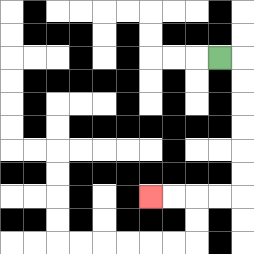{'start': '[9, 2]', 'end': '[6, 8]', 'path_directions': 'R,D,D,D,D,D,D,L,L,L,L', 'path_coordinates': '[[9, 2], [10, 2], [10, 3], [10, 4], [10, 5], [10, 6], [10, 7], [10, 8], [9, 8], [8, 8], [7, 8], [6, 8]]'}